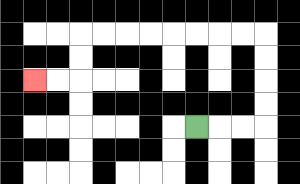{'start': '[8, 5]', 'end': '[1, 3]', 'path_directions': 'R,R,R,U,U,U,U,L,L,L,L,L,L,L,L,D,D,L,L', 'path_coordinates': '[[8, 5], [9, 5], [10, 5], [11, 5], [11, 4], [11, 3], [11, 2], [11, 1], [10, 1], [9, 1], [8, 1], [7, 1], [6, 1], [5, 1], [4, 1], [3, 1], [3, 2], [3, 3], [2, 3], [1, 3]]'}